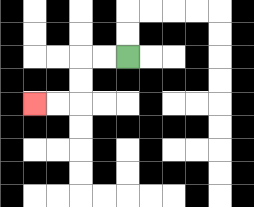{'start': '[5, 2]', 'end': '[1, 4]', 'path_directions': 'L,L,D,D,L,L', 'path_coordinates': '[[5, 2], [4, 2], [3, 2], [3, 3], [3, 4], [2, 4], [1, 4]]'}